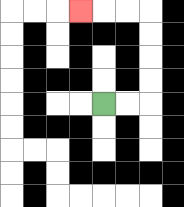{'start': '[4, 4]', 'end': '[3, 0]', 'path_directions': 'R,R,U,U,U,U,L,L,L', 'path_coordinates': '[[4, 4], [5, 4], [6, 4], [6, 3], [6, 2], [6, 1], [6, 0], [5, 0], [4, 0], [3, 0]]'}